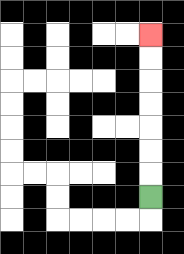{'start': '[6, 8]', 'end': '[6, 1]', 'path_directions': 'U,U,U,U,U,U,U', 'path_coordinates': '[[6, 8], [6, 7], [6, 6], [6, 5], [6, 4], [6, 3], [6, 2], [6, 1]]'}